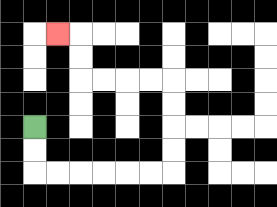{'start': '[1, 5]', 'end': '[2, 1]', 'path_directions': 'D,D,R,R,R,R,R,R,U,U,U,U,L,L,L,L,U,U,L', 'path_coordinates': '[[1, 5], [1, 6], [1, 7], [2, 7], [3, 7], [4, 7], [5, 7], [6, 7], [7, 7], [7, 6], [7, 5], [7, 4], [7, 3], [6, 3], [5, 3], [4, 3], [3, 3], [3, 2], [3, 1], [2, 1]]'}